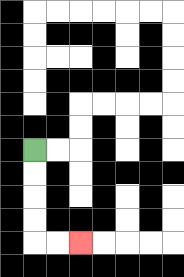{'start': '[1, 6]', 'end': '[3, 10]', 'path_directions': 'D,D,D,D,R,R', 'path_coordinates': '[[1, 6], [1, 7], [1, 8], [1, 9], [1, 10], [2, 10], [3, 10]]'}